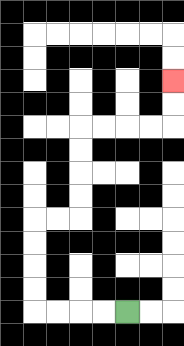{'start': '[5, 13]', 'end': '[7, 3]', 'path_directions': 'L,L,L,L,U,U,U,U,R,R,U,U,U,U,R,R,R,R,U,U', 'path_coordinates': '[[5, 13], [4, 13], [3, 13], [2, 13], [1, 13], [1, 12], [1, 11], [1, 10], [1, 9], [2, 9], [3, 9], [3, 8], [3, 7], [3, 6], [3, 5], [4, 5], [5, 5], [6, 5], [7, 5], [7, 4], [7, 3]]'}